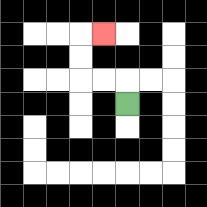{'start': '[5, 4]', 'end': '[4, 1]', 'path_directions': 'U,L,L,U,U,R', 'path_coordinates': '[[5, 4], [5, 3], [4, 3], [3, 3], [3, 2], [3, 1], [4, 1]]'}